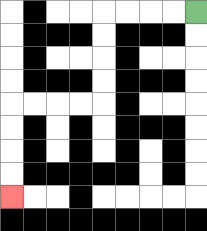{'start': '[8, 0]', 'end': '[0, 8]', 'path_directions': 'L,L,L,L,D,D,D,D,L,L,L,L,D,D,D,D', 'path_coordinates': '[[8, 0], [7, 0], [6, 0], [5, 0], [4, 0], [4, 1], [4, 2], [4, 3], [4, 4], [3, 4], [2, 4], [1, 4], [0, 4], [0, 5], [0, 6], [0, 7], [0, 8]]'}